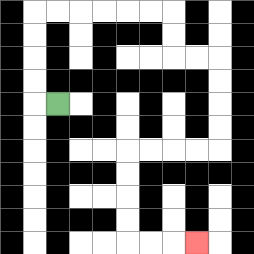{'start': '[2, 4]', 'end': '[8, 10]', 'path_directions': 'L,U,U,U,U,R,R,R,R,R,R,D,D,R,R,D,D,D,D,L,L,L,L,D,D,D,D,R,R,R', 'path_coordinates': '[[2, 4], [1, 4], [1, 3], [1, 2], [1, 1], [1, 0], [2, 0], [3, 0], [4, 0], [5, 0], [6, 0], [7, 0], [7, 1], [7, 2], [8, 2], [9, 2], [9, 3], [9, 4], [9, 5], [9, 6], [8, 6], [7, 6], [6, 6], [5, 6], [5, 7], [5, 8], [5, 9], [5, 10], [6, 10], [7, 10], [8, 10]]'}